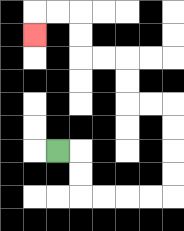{'start': '[2, 6]', 'end': '[1, 1]', 'path_directions': 'R,D,D,R,R,R,R,U,U,U,U,L,L,U,U,L,L,U,U,L,L,D', 'path_coordinates': '[[2, 6], [3, 6], [3, 7], [3, 8], [4, 8], [5, 8], [6, 8], [7, 8], [7, 7], [7, 6], [7, 5], [7, 4], [6, 4], [5, 4], [5, 3], [5, 2], [4, 2], [3, 2], [3, 1], [3, 0], [2, 0], [1, 0], [1, 1]]'}